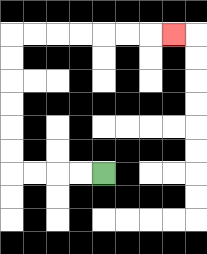{'start': '[4, 7]', 'end': '[7, 1]', 'path_directions': 'L,L,L,L,U,U,U,U,U,U,R,R,R,R,R,R,R', 'path_coordinates': '[[4, 7], [3, 7], [2, 7], [1, 7], [0, 7], [0, 6], [0, 5], [0, 4], [0, 3], [0, 2], [0, 1], [1, 1], [2, 1], [3, 1], [4, 1], [5, 1], [6, 1], [7, 1]]'}